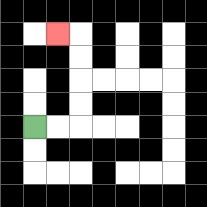{'start': '[1, 5]', 'end': '[2, 1]', 'path_directions': 'R,R,U,U,U,U,L', 'path_coordinates': '[[1, 5], [2, 5], [3, 5], [3, 4], [3, 3], [3, 2], [3, 1], [2, 1]]'}